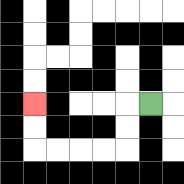{'start': '[6, 4]', 'end': '[1, 4]', 'path_directions': 'L,D,D,L,L,L,L,U,U', 'path_coordinates': '[[6, 4], [5, 4], [5, 5], [5, 6], [4, 6], [3, 6], [2, 6], [1, 6], [1, 5], [1, 4]]'}